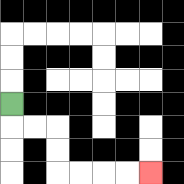{'start': '[0, 4]', 'end': '[6, 7]', 'path_directions': 'D,R,R,D,D,R,R,R,R', 'path_coordinates': '[[0, 4], [0, 5], [1, 5], [2, 5], [2, 6], [2, 7], [3, 7], [4, 7], [5, 7], [6, 7]]'}